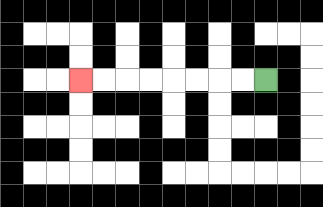{'start': '[11, 3]', 'end': '[3, 3]', 'path_directions': 'L,L,L,L,L,L,L,L', 'path_coordinates': '[[11, 3], [10, 3], [9, 3], [8, 3], [7, 3], [6, 3], [5, 3], [4, 3], [3, 3]]'}